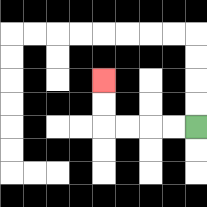{'start': '[8, 5]', 'end': '[4, 3]', 'path_directions': 'L,L,L,L,U,U', 'path_coordinates': '[[8, 5], [7, 5], [6, 5], [5, 5], [4, 5], [4, 4], [4, 3]]'}